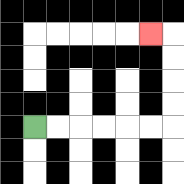{'start': '[1, 5]', 'end': '[6, 1]', 'path_directions': 'R,R,R,R,R,R,U,U,U,U,L', 'path_coordinates': '[[1, 5], [2, 5], [3, 5], [4, 5], [5, 5], [6, 5], [7, 5], [7, 4], [7, 3], [7, 2], [7, 1], [6, 1]]'}